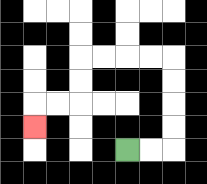{'start': '[5, 6]', 'end': '[1, 5]', 'path_directions': 'R,R,U,U,U,U,L,L,L,L,D,D,L,L,D', 'path_coordinates': '[[5, 6], [6, 6], [7, 6], [7, 5], [7, 4], [7, 3], [7, 2], [6, 2], [5, 2], [4, 2], [3, 2], [3, 3], [3, 4], [2, 4], [1, 4], [1, 5]]'}